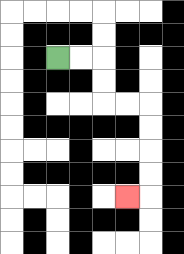{'start': '[2, 2]', 'end': '[5, 8]', 'path_directions': 'R,R,D,D,R,R,D,D,D,D,L', 'path_coordinates': '[[2, 2], [3, 2], [4, 2], [4, 3], [4, 4], [5, 4], [6, 4], [6, 5], [6, 6], [6, 7], [6, 8], [5, 8]]'}